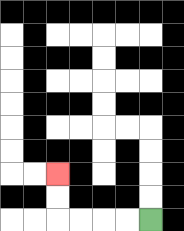{'start': '[6, 9]', 'end': '[2, 7]', 'path_directions': 'L,L,L,L,U,U', 'path_coordinates': '[[6, 9], [5, 9], [4, 9], [3, 9], [2, 9], [2, 8], [2, 7]]'}